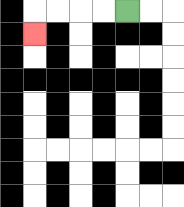{'start': '[5, 0]', 'end': '[1, 1]', 'path_directions': 'L,L,L,L,D', 'path_coordinates': '[[5, 0], [4, 0], [3, 0], [2, 0], [1, 0], [1, 1]]'}